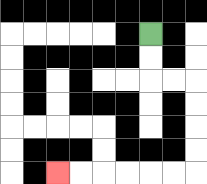{'start': '[6, 1]', 'end': '[2, 7]', 'path_directions': 'D,D,R,R,D,D,D,D,L,L,L,L,L,L', 'path_coordinates': '[[6, 1], [6, 2], [6, 3], [7, 3], [8, 3], [8, 4], [8, 5], [8, 6], [8, 7], [7, 7], [6, 7], [5, 7], [4, 7], [3, 7], [2, 7]]'}